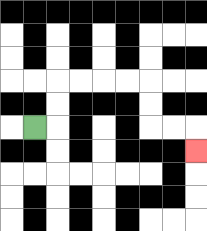{'start': '[1, 5]', 'end': '[8, 6]', 'path_directions': 'R,U,U,R,R,R,R,D,D,R,R,D', 'path_coordinates': '[[1, 5], [2, 5], [2, 4], [2, 3], [3, 3], [4, 3], [5, 3], [6, 3], [6, 4], [6, 5], [7, 5], [8, 5], [8, 6]]'}